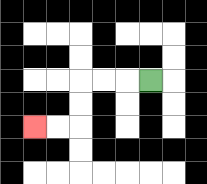{'start': '[6, 3]', 'end': '[1, 5]', 'path_directions': 'L,L,L,D,D,L,L', 'path_coordinates': '[[6, 3], [5, 3], [4, 3], [3, 3], [3, 4], [3, 5], [2, 5], [1, 5]]'}